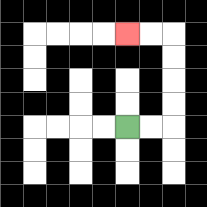{'start': '[5, 5]', 'end': '[5, 1]', 'path_directions': 'R,R,U,U,U,U,L,L', 'path_coordinates': '[[5, 5], [6, 5], [7, 5], [7, 4], [7, 3], [7, 2], [7, 1], [6, 1], [5, 1]]'}